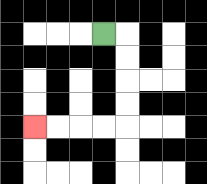{'start': '[4, 1]', 'end': '[1, 5]', 'path_directions': 'R,D,D,D,D,L,L,L,L', 'path_coordinates': '[[4, 1], [5, 1], [5, 2], [5, 3], [5, 4], [5, 5], [4, 5], [3, 5], [2, 5], [1, 5]]'}